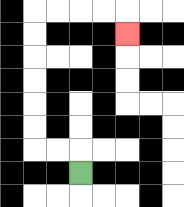{'start': '[3, 7]', 'end': '[5, 1]', 'path_directions': 'U,L,L,U,U,U,U,U,U,R,R,R,R,D', 'path_coordinates': '[[3, 7], [3, 6], [2, 6], [1, 6], [1, 5], [1, 4], [1, 3], [1, 2], [1, 1], [1, 0], [2, 0], [3, 0], [4, 0], [5, 0], [5, 1]]'}